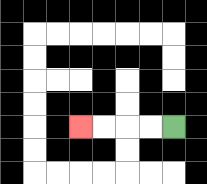{'start': '[7, 5]', 'end': '[3, 5]', 'path_directions': 'L,L,L,L', 'path_coordinates': '[[7, 5], [6, 5], [5, 5], [4, 5], [3, 5]]'}